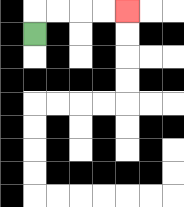{'start': '[1, 1]', 'end': '[5, 0]', 'path_directions': 'U,R,R,R,R', 'path_coordinates': '[[1, 1], [1, 0], [2, 0], [3, 0], [4, 0], [5, 0]]'}